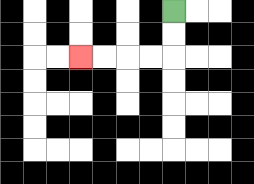{'start': '[7, 0]', 'end': '[3, 2]', 'path_directions': 'D,D,L,L,L,L', 'path_coordinates': '[[7, 0], [7, 1], [7, 2], [6, 2], [5, 2], [4, 2], [3, 2]]'}